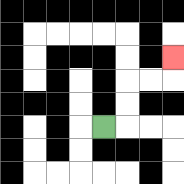{'start': '[4, 5]', 'end': '[7, 2]', 'path_directions': 'R,U,U,R,R,U', 'path_coordinates': '[[4, 5], [5, 5], [5, 4], [5, 3], [6, 3], [7, 3], [7, 2]]'}